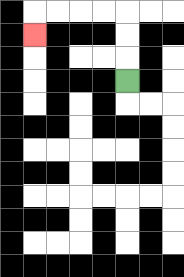{'start': '[5, 3]', 'end': '[1, 1]', 'path_directions': 'U,U,U,L,L,L,L,D', 'path_coordinates': '[[5, 3], [5, 2], [5, 1], [5, 0], [4, 0], [3, 0], [2, 0], [1, 0], [1, 1]]'}